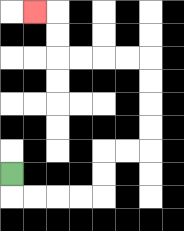{'start': '[0, 7]', 'end': '[1, 0]', 'path_directions': 'D,R,R,R,R,U,U,R,R,U,U,U,U,L,L,L,L,U,U,L', 'path_coordinates': '[[0, 7], [0, 8], [1, 8], [2, 8], [3, 8], [4, 8], [4, 7], [4, 6], [5, 6], [6, 6], [6, 5], [6, 4], [6, 3], [6, 2], [5, 2], [4, 2], [3, 2], [2, 2], [2, 1], [2, 0], [1, 0]]'}